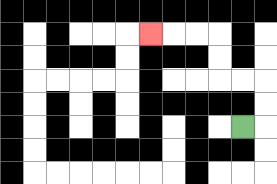{'start': '[10, 5]', 'end': '[6, 1]', 'path_directions': 'R,U,U,L,L,U,U,L,L,L', 'path_coordinates': '[[10, 5], [11, 5], [11, 4], [11, 3], [10, 3], [9, 3], [9, 2], [9, 1], [8, 1], [7, 1], [6, 1]]'}